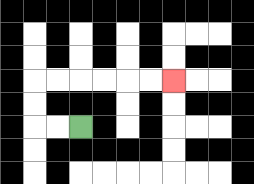{'start': '[3, 5]', 'end': '[7, 3]', 'path_directions': 'L,L,U,U,R,R,R,R,R,R', 'path_coordinates': '[[3, 5], [2, 5], [1, 5], [1, 4], [1, 3], [2, 3], [3, 3], [4, 3], [5, 3], [6, 3], [7, 3]]'}